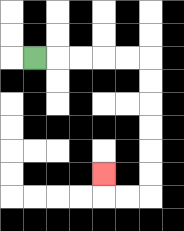{'start': '[1, 2]', 'end': '[4, 7]', 'path_directions': 'R,R,R,R,R,D,D,D,D,D,D,L,L,U', 'path_coordinates': '[[1, 2], [2, 2], [3, 2], [4, 2], [5, 2], [6, 2], [6, 3], [6, 4], [6, 5], [6, 6], [6, 7], [6, 8], [5, 8], [4, 8], [4, 7]]'}